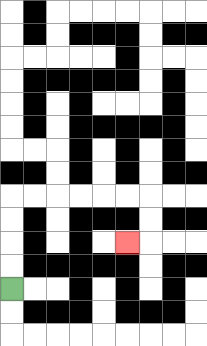{'start': '[0, 12]', 'end': '[5, 10]', 'path_directions': 'U,U,U,U,R,R,R,R,R,R,D,D,L', 'path_coordinates': '[[0, 12], [0, 11], [0, 10], [0, 9], [0, 8], [1, 8], [2, 8], [3, 8], [4, 8], [5, 8], [6, 8], [6, 9], [6, 10], [5, 10]]'}